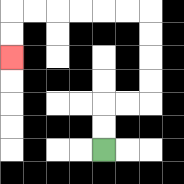{'start': '[4, 6]', 'end': '[0, 2]', 'path_directions': 'U,U,R,R,U,U,U,U,L,L,L,L,L,L,D,D', 'path_coordinates': '[[4, 6], [4, 5], [4, 4], [5, 4], [6, 4], [6, 3], [6, 2], [6, 1], [6, 0], [5, 0], [4, 0], [3, 0], [2, 0], [1, 0], [0, 0], [0, 1], [0, 2]]'}